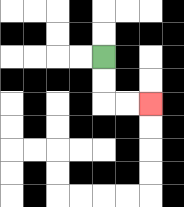{'start': '[4, 2]', 'end': '[6, 4]', 'path_directions': 'D,D,R,R', 'path_coordinates': '[[4, 2], [4, 3], [4, 4], [5, 4], [6, 4]]'}